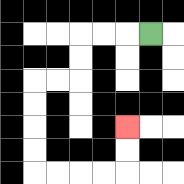{'start': '[6, 1]', 'end': '[5, 5]', 'path_directions': 'L,L,L,D,D,L,L,D,D,D,D,R,R,R,R,U,U', 'path_coordinates': '[[6, 1], [5, 1], [4, 1], [3, 1], [3, 2], [3, 3], [2, 3], [1, 3], [1, 4], [1, 5], [1, 6], [1, 7], [2, 7], [3, 7], [4, 7], [5, 7], [5, 6], [5, 5]]'}